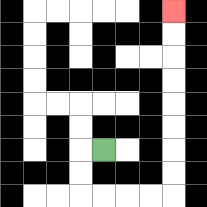{'start': '[4, 6]', 'end': '[7, 0]', 'path_directions': 'L,D,D,R,R,R,R,U,U,U,U,U,U,U,U', 'path_coordinates': '[[4, 6], [3, 6], [3, 7], [3, 8], [4, 8], [5, 8], [6, 8], [7, 8], [7, 7], [7, 6], [7, 5], [7, 4], [7, 3], [7, 2], [7, 1], [7, 0]]'}